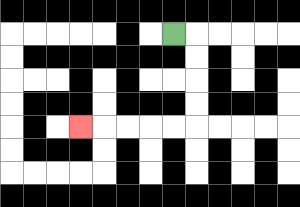{'start': '[7, 1]', 'end': '[3, 5]', 'path_directions': 'R,D,D,D,D,L,L,L,L,L', 'path_coordinates': '[[7, 1], [8, 1], [8, 2], [8, 3], [8, 4], [8, 5], [7, 5], [6, 5], [5, 5], [4, 5], [3, 5]]'}